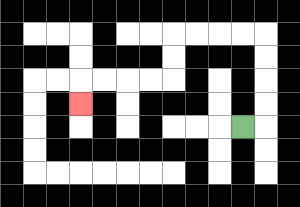{'start': '[10, 5]', 'end': '[3, 4]', 'path_directions': 'R,U,U,U,U,L,L,L,L,D,D,L,L,L,L,D', 'path_coordinates': '[[10, 5], [11, 5], [11, 4], [11, 3], [11, 2], [11, 1], [10, 1], [9, 1], [8, 1], [7, 1], [7, 2], [7, 3], [6, 3], [5, 3], [4, 3], [3, 3], [3, 4]]'}